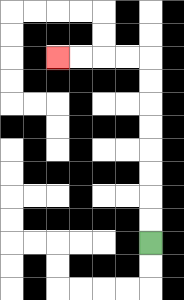{'start': '[6, 10]', 'end': '[2, 2]', 'path_directions': 'U,U,U,U,U,U,U,U,L,L,L,L', 'path_coordinates': '[[6, 10], [6, 9], [6, 8], [6, 7], [6, 6], [6, 5], [6, 4], [6, 3], [6, 2], [5, 2], [4, 2], [3, 2], [2, 2]]'}